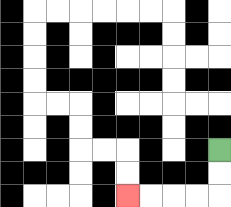{'start': '[9, 6]', 'end': '[5, 8]', 'path_directions': 'D,D,L,L,L,L', 'path_coordinates': '[[9, 6], [9, 7], [9, 8], [8, 8], [7, 8], [6, 8], [5, 8]]'}